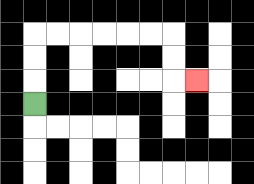{'start': '[1, 4]', 'end': '[8, 3]', 'path_directions': 'U,U,U,R,R,R,R,R,R,D,D,R', 'path_coordinates': '[[1, 4], [1, 3], [1, 2], [1, 1], [2, 1], [3, 1], [4, 1], [5, 1], [6, 1], [7, 1], [7, 2], [7, 3], [8, 3]]'}